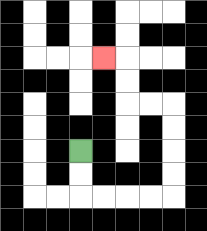{'start': '[3, 6]', 'end': '[4, 2]', 'path_directions': 'D,D,R,R,R,R,U,U,U,U,L,L,U,U,L', 'path_coordinates': '[[3, 6], [3, 7], [3, 8], [4, 8], [5, 8], [6, 8], [7, 8], [7, 7], [7, 6], [7, 5], [7, 4], [6, 4], [5, 4], [5, 3], [5, 2], [4, 2]]'}